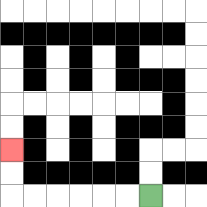{'start': '[6, 8]', 'end': '[0, 6]', 'path_directions': 'L,L,L,L,L,L,U,U', 'path_coordinates': '[[6, 8], [5, 8], [4, 8], [3, 8], [2, 8], [1, 8], [0, 8], [0, 7], [0, 6]]'}